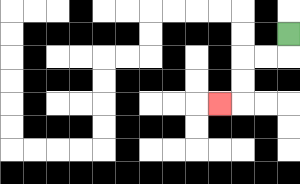{'start': '[12, 1]', 'end': '[9, 4]', 'path_directions': 'D,L,L,D,D,L', 'path_coordinates': '[[12, 1], [12, 2], [11, 2], [10, 2], [10, 3], [10, 4], [9, 4]]'}